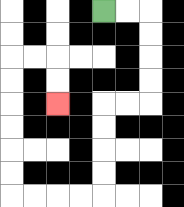{'start': '[4, 0]', 'end': '[2, 4]', 'path_directions': 'R,R,D,D,D,D,L,L,D,D,D,D,L,L,L,L,U,U,U,U,U,U,R,R,D,D', 'path_coordinates': '[[4, 0], [5, 0], [6, 0], [6, 1], [6, 2], [6, 3], [6, 4], [5, 4], [4, 4], [4, 5], [4, 6], [4, 7], [4, 8], [3, 8], [2, 8], [1, 8], [0, 8], [0, 7], [0, 6], [0, 5], [0, 4], [0, 3], [0, 2], [1, 2], [2, 2], [2, 3], [2, 4]]'}